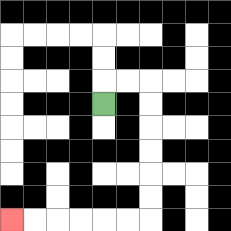{'start': '[4, 4]', 'end': '[0, 9]', 'path_directions': 'U,R,R,D,D,D,D,D,D,L,L,L,L,L,L', 'path_coordinates': '[[4, 4], [4, 3], [5, 3], [6, 3], [6, 4], [6, 5], [6, 6], [6, 7], [6, 8], [6, 9], [5, 9], [4, 9], [3, 9], [2, 9], [1, 9], [0, 9]]'}